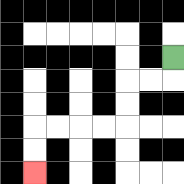{'start': '[7, 2]', 'end': '[1, 7]', 'path_directions': 'D,L,L,D,D,L,L,L,L,D,D', 'path_coordinates': '[[7, 2], [7, 3], [6, 3], [5, 3], [5, 4], [5, 5], [4, 5], [3, 5], [2, 5], [1, 5], [1, 6], [1, 7]]'}